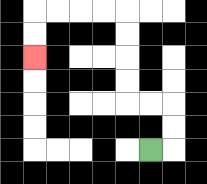{'start': '[6, 6]', 'end': '[1, 2]', 'path_directions': 'R,U,U,L,L,U,U,U,U,L,L,L,L,D,D', 'path_coordinates': '[[6, 6], [7, 6], [7, 5], [7, 4], [6, 4], [5, 4], [5, 3], [5, 2], [5, 1], [5, 0], [4, 0], [3, 0], [2, 0], [1, 0], [1, 1], [1, 2]]'}